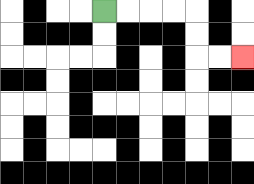{'start': '[4, 0]', 'end': '[10, 2]', 'path_directions': 'R,R,R,R,D,D,R,R', 'path_coordinates': '[[4, 0], [5, 0], [6, 0], [7, 0], [8, 0], [8, 1], [8, 2], [9, 2], [10, 2]]'}